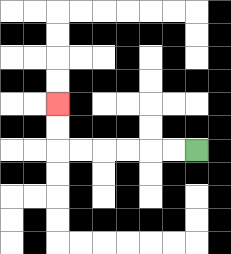{'start': '[8, 6]', 'end': '[2, 4]', 'path_directions': 'L,L,L,L,L,L,U,U', 'path_coordinates': '[[8, 6], [7, 6], [6, 6], [5, 6], [4, 6], [3, 6], [2, 6], [2, 5], [2, 4]]'}